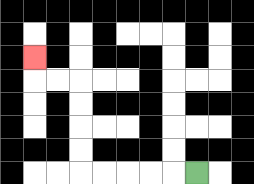{'start': '[8, 7]', 'end': '[1, 2]', 'path_directions': 'L,L,L,L,L,U,U,U,U,L,L,U', 'path_coordinates': '[[8, 7], [7, 7], [6, 7], [5, 7], [4, 7], [3, 7], [3, 6], [3, 5], [3, 4], [3, 3], [2, 3], [1, 3], [1, 2]]'}